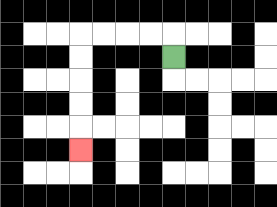{'start': '[7, 2]', 'end': '[3, 6]', 'path_directions': 'U,L,L,L,L,D,D,D,D,D', 'path_coordinates': '[[7, 2], [7, 1], [6, 1], [5, 1], [4, 1], [3, 1], [3, 2], [3, 3], [3, 4], [3, 5], [3, 6]]'}